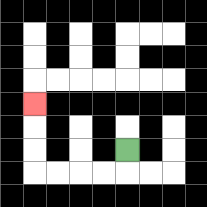{'start': '[5, 6]', 'end': '[1, 4]', 'path_directions': 'D,L,L,L,L,U,U,U', 'path_coordinates': '[[5, 6], [5, 7], [4, 7], [3, 7], [2, 7], [1, 7], [1, 6], [1, 5], [1, 4]]'}